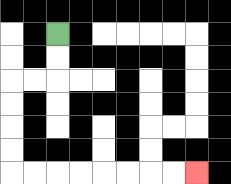{'start': '[2, 1]', 'end': '[8, 7]', 'path_directions': 'D,D,L,L,D,D,D,D,R,R,R,R,R,R,R,R', 'path_coordinates': '[[2, 1], [2, 2], [2, 3], [1, 3], [0, 3], [0, 4], [0, 5], [0, 6], [0, 7], [1, 7], [2, 7], [3, 7], [4, 7], [5, 7], [6, 7], [7, 7], [8, 7]]'}